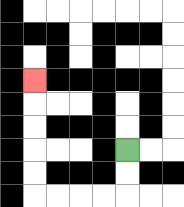{'start': '[5, 6]', 'end': '[1, 3]', 'path_directions': 'D,D,L,L,L,L,U,U,U,U,U', 'path_coordinates': '[[5, 6], [5, 7], [5, 8], [4, 8], [3, 8], [2, 8], [1, 8], [1, 7], [1, 6], [1, 5], [1, 4], [1, 3]]'}